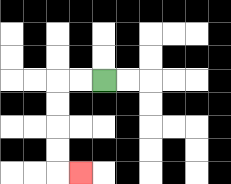{'start': '[4, 3]', 'end': '[3, 7]', 'path_directions': 'L,L,D,D,D,D,R', 'path_coordinates': '[[4, 3], [3, 3], [2, 3], [2, 4], [2, 5], [2, 6], [2, 7], [3, 7]]'}